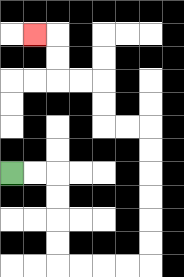{'start': '[0, 7]', 'end': '[1, 1]', 'path_directions': 'R,R,D,D,D,D,R,R,R,R,U,U,U,U,U,U,L,L,U,U,L,L,U,U,L', 'path_coordinates': '[[0, 7], [1, 7], [2, 7], [2, 8], [2, 9], [2, 10], [2, 11], [3, 11], [4, 11], [5, 11], [6, 11], [6, 10], [6, 9], [6, 8], [6, 7], [6, 6], [6, 5], [5, 5], [4, 5], [4, 4], [4, 3], [3, 3], [2, 3], [2, 2], [2, 1], [1, 1]]'}